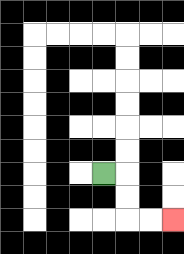{'start': '[4, 7]', 'end': '[7, 9]', 'path_directions': 'R,D,D,R,R', 'path_coordinates': '[[4, 7], [5, 7], [5, 8], [5, 9], [6, 9], [7, 9]]'}